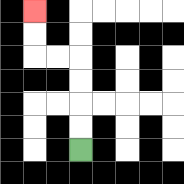{'start': '[3, 6]', 'end': '[1, 0]', 'path_directions': 'U,U,U,U,L,L,U,U', 'path_coordinates': '[[3, 6], [3, 5], [3, 4], [3, 3], [3, 2], [2, 2], [1, 2], [1, 1], [1, 0]]'}